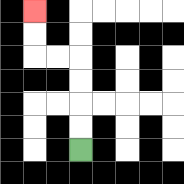{'start': '[3, 6]', 'end': '[1, 0]', 'path_directions': 'U,U,U,U,L,L,U,U', 'path_coordinates': '[[3, 6], [3, 5], [3, 4], [3, 3], [3, 2], [2, 2], [1, 2], [1, 1], [1, 0]]'}